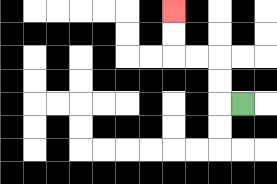{'start': '[10, 4]', 'end': '[7, 0]', 'path_directions': 'L,U,U,L,L,U,U', 'path_coordinates': '[[10, 4], [9, 4], [9, 3], [9, 2], [8, 2], [7, 2], [7, 1], [7, 0]]'}